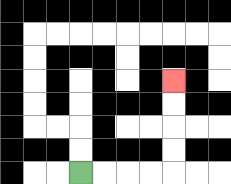{'start': '[3, 7]', 'end': '[7, 3]', 'path_directions': 'R,R,R,R,U,U,U,U', 'path_coordinates': '[[3, 7], [4, 7], [5, 7], [6, 7], [7, 7], [7, 6], [7, 5], [7, 4], [7, 3]]'}